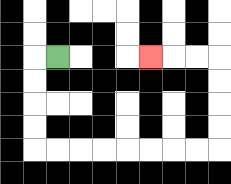{'start': '[2, 2]', 'end': '[6, 2]', 'path_directions': 'L,D,D,D,D,R,R,R,R,R,R,R,R,U,U,U,U,L,L,L', 'path_coordinates': '[[2, 2], [1, 2], [1, 3], [1, 4], [1, 5], [1, 6], [2, 6], [3, 6], [4, 6], [5, 6], [6, 6], [7, 6], [8, 6], [9, 6], [9, 5], [9, 4], [9, 3], [9, 2], [8, 2], [7, 2], [6, 2]]'}